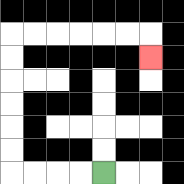{'start': '[4, 7]', 'end': '[6, 2]', 'path_directions': 'L,L,L,L,U,U,U,U,U,U,R,R,R,R,R,R,D', 'path_coordinates': '[[4, 7], [3, 7], [2, 7], [1, 7], [0, 7], [0, 6], [0, 5], [0, 4], [0, 3], [0, 2], [0, 1], [1, 1], [2, 1], [3, 1], [4, 1], [5, 1], [6, 1], [6, 2]]'}